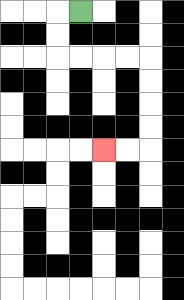{'start': '[3, 0]', 'end': '[4, 6]', 'path_directions': 'L,D,D,R,R,R,R,D,D,D,D,L,L', 'path_coordinates': '[[3, 0], [2, 0], [2, 1], [2, 2], [3, 2], [4, 2], [5, 2], [6, 2], [6, 3], [6, 4], [6, 5], [6, 6], [5, 6], [4, 6]]'}